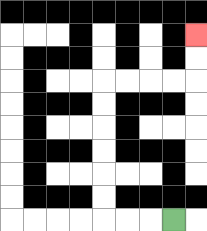{'start': '[7, 9]', 'end': '[8, 1]', 'path_directions': 'L,L,L,U,U,U,U,U,U,R,R,R,R,U,U', 'path_coordinates': '[[7, 9], [6, 9], [5, 9], [4, 9], [4, 8], [4, 7], [4, 6], [4, 5], [4, 4], [4, 3], [5, 3], [6, 3], [7, 3], [8, 3], [8, 2], [8, 1]]'}